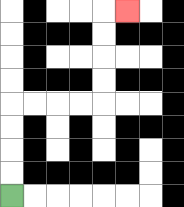{'start': '[0, 8]', 'end': '[5, 0]', 'path_directions': 'U,U,U,U,R,R,R,R,U,U,U,U,R', 'path_coordinates': '[[0, 8], [0, 7], [0, 6], [0, 5], [0, 4], [1, 4], [2, 4], [3, 4], [4, 4], [4, 3], [4, 2], [4, 1], [4, 0], [5, 0]]'}